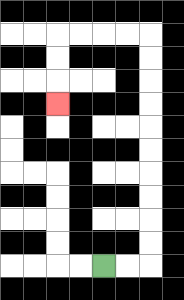{'start': '[4, 11]', 'end': '[2, 4]', 'path_directions': 'R,R,U,U,U,U,U,U,U,U,U,U,L,L,L,L,D,D,D', 'path_coordinates': '[[4, 11], [5, 11], [6, 11], [6, 10], [6, 9], [6, 8], [6, 7], [6, 6], [6, 5], [6, 4], [6, 3], [6, 2], [6, 1], [5, 1], [4, 1], [3, 1], [2, 1], [2, 2], [2, 3], [2, 4]]'}